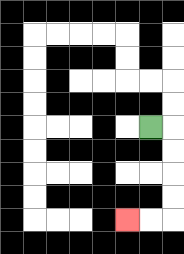{'start': '[6, 5]', 'end': '[5, 9]', 'path_directions': 'R,D,D,D,D,L,L', 'path_coordinates': '[[6, 5], [7, 5], [7, 6], [7, 7], [7, 8], [7, 9], [6, 9], [5, 9]]'}